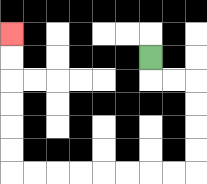{'start': '[6, 2]', 'end': '[0, 1]', 'path_directions': 'D,R,R,D,D,D,D,L,L,L,L,L,L,L,L,U,U,U,U,U,U', 'path_coordinates': '[[6, 2], [6, 3], [7, 3], [8, 3], [8, 4], [8, 5], [8, 6], [8, 7], [7, 7], [6, 7], [5, 7], [4, 7], [3, 7], [2, 7], [1, 7], [0, 7], [0, 6], [0, 5], [0, 4], [0, 3], [0, 2], [0, 1]]'}